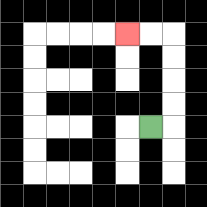{'start': '[6, 5]', 'end': '[5, 1]', 'path_directions': 'R,U,U,U,U,L,L', 'path_coordinates': '[[6, 5], [7, 5], [7, 4], [7, 3], [7, 2], [7, 1], [6, 1], [5, 1]]'}